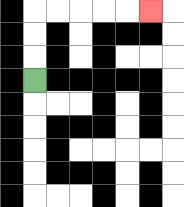{'start': '[1, 3]', 'end': '[6, 0]', 'path_directions': 'U,U,U,R,R,R,R,R', 'path_coordinates': '[[1, 3], [1, 2], [1, 1], [1, 0], [2, 0], [3, 0], [4, 0], [5, 0], [6, 0]]'}